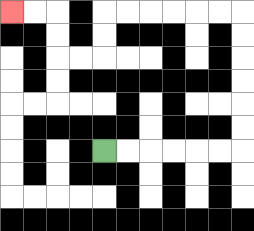{'start': '[4, 6]', 'end': '[0, 0]', 'path_directions': 'R,R,R,R,R,R,U,U,U,U,U,U,L,L,L,L,L,L,D,D,L,L,U,U,L,L', 'path_coordinates': '[[4, 6], [5, 6], [6, 6], [7, 6], [8, 6], [9, 6], [10, 6], [10, 5], [10, 4], [10, 3], [10, 2], [10, 1], [10, 0], [9, 0], [8, 0], [7, 0], [6, 0], [5, 0], [4, 0], [4, 1], [4, 2], [3, 2], [2, 2], [2, 1], [2, 0], [1, 0], [0, 0]]'}